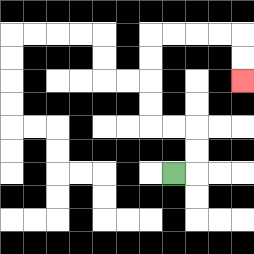{'start': '[7, 7]', 'end': '[10, 3]', 'path_directions': 'R,U,U,L,L,U,U,U,U,R,R,R,R,D,D', 'path_coordinates': '[[7, 7], [8, 7], [8, 6], [8, 5], [7, 5], [6, 5], [6, 4], [6, 3], [6, 2], [6, 1], [7, 1], [8, 1], [9, 1], [10, 1], [10, 2], [10, 3]]'}